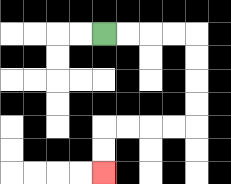{'start': '[4, 1]', 'end': '[4, 7]', 'path_directions': 'R,R,R,R,D,D,D,D,L,L,L,L,D,D', 'path_coordinates': '[[4, 1], [5, 1], [6, 1], [7, 1], [8, 1], [8, 2], [8, 3], [8, 4], [8, 5], [7, 5], [6, 5], [5, 5], [4, 5], [4, 6], [4, 7]]'}